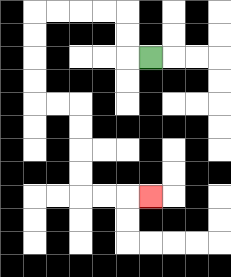{'start': '[6, 2]', 'end': '[6, 8]', 'path_directions': 'L,U,U,L,L,L,L,D,D,D,D,R,R,D,D,D,D,R,R,R', 'path_coordinates': '[[6, 2], [5, 2], [5, 1], [5, 0], [4, 0], [3, 0], [2, 0], [1, 0], [1, 1], [1, 2], [1, 3], [1, 4], [2, 4], [3, 4], [3, 5], [3, 6], [3, 7], [3, 8], [4, 8], [5, 8], [6, 8]]'}